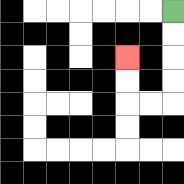{'start': '[7, 0]', 'end': '[5, 2]', 'path_directions': 'D,D,D,D,L,L,U,U', 'path_coordinates': '[[7, 0], [7, 1], [7, 2], [7, 3], [7, 4], [6, 4], [5, 4], [5, 3], [5, 2]]'}